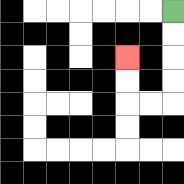{'start': '[7, 0]', 'end': '[5, 2]', 'path_directions': 'D,D,D,D,L,L,U,U', 'path_coordinates': '[[7, 0], [7, 1], [7, 2], [7, 3], [7, 4], [6, 4], [5, 4], [5, 3], [5, 2]]'}